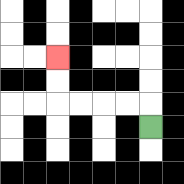{'start': '[6, 5]', 'end': '[2, 2]', 'path_directions': 'U,L,L,L,L,U,U', 'path_coordinates': '[[6, 5], [6, 4], [5, 4], [4, 4], [3, 4], [2, 4], [2, 3], [2, 2]]'}